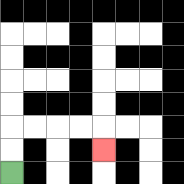{'start': '[0, 7]', 'end': '[4, 6]', 'path_directions': 'U,U,R,R,R,R,D', 'path_coordinates': '[[0, 7], [0, 6], [0, 5], [1, 5], [2, 5], [3, 5], [4, 5], [4, 6]]'}